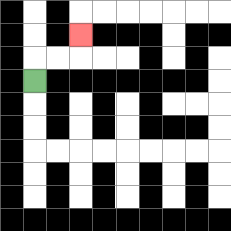{'start': '[1, 3]', 'end': '[3, 1]', 'path_directions': 'U,R,R,U', 'path_coordinates': '[[1, 3], [1, 2], [2, 2], [3, 2], [3, 1]]'}